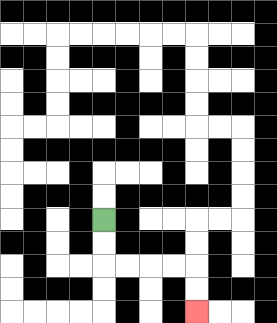{'start': '[4, 9]', 'end': '[8, 13]', 'path_directions': 'D,D,R,R,R,R,D,D', 'path_coordinates': '[[4, 9], [4, 10], [4, 11], [5, 11], [6, 11], [7, 11], [8, 11], [8, 12], [8, 13]]'}